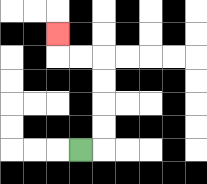{'start': '[3, 6]', 'end': '[2, 1]', 'path_directions': 'R,U,U,U,U,L,L,U', 'path_coordinates': '[[3, 6], [4, 6], [4, 5], [4, 4], [4, 3], [4, 2], [3, 2], [2, 2], [2, 1]]'}